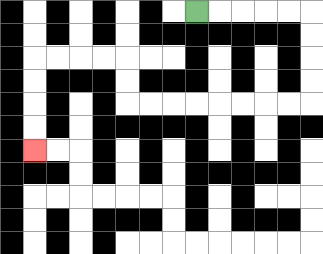{'start': '[8, 0]', 'end': '[1, 6]', 'path_directions': 'R,R,R,R,R,D,D,D,D,L,L,L,L,L,L,L,L,U,U,L,L,L,L,D,D,D,D', 'path_coordinates': '[[8, 0], [9, 0], [10, 0], [11, 0], [12, 0], [13, 0], [13, 1], [13, 2], [13, 3], [13, 4], [12, 4], [11, 4], [10, 4], [9, 4], [8, 4], [7, 4], [6, 4], [5, 4], [5, 3], [5, 2], [4, 2], [3, 2], [2, 2], [1, 2], [1, 3], [1, 4], [1, 5], [1, 6]]'}